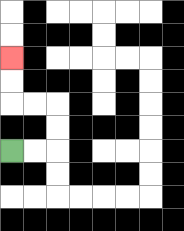{'start': '[0, 6]', 'end': '[0, 2]', 'path_directions': 'R,R,U,U,L,L,U,U', 'path_coordinates': '[[0, 6], [1, 6], [2, 6], [2, 5], [2, 4], [1, 4], [0, 4], [0, 3], [0, 2]]'}